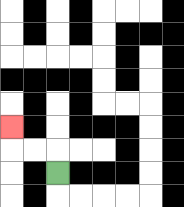{'start': '[2, 7]', 'end': '[0, 5]', 'path_directions': 'U,L,L,U', 'path_coordinates': '[[2, 7], [2, 6], [1, 6], [0, 6], [0, 5]]'}